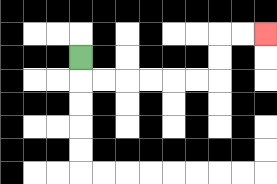{'start': '[3, 2]', 'end': '[11, 1]', 'path_directions': 'D,R,R,R,R,R,R,U,U,R,R', 'path_coordinates': '[[3, 2], [3, 3], [4, 3], [5, 3], [6, 3], [7, 3], [8, 3], [9, 3], [9, 2], [9, 1], [10, 1], [11, 1]]'}